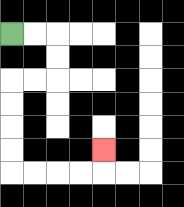{'start': '[0, 1]', 'end': '[4, 6]', 'path_directions': 'R,R,D,D,L,L,D,D,D,D,R,R,R,R,U', 'path_coordinates': '[[0, 1], [1, 1], [2, 1], [2, 2], [2, 3], [1, 3], [0, 3], [0, 4], [0, 5], [0, 6], [0, 7], [1, 7], [2, 7], [3, 7], [4, 7], [4, 6]]'}